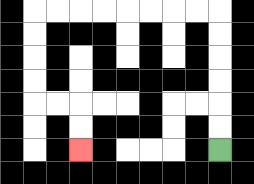{'start': '[9, 6]', 'end': '[3, 6]', 'path_directions': 'U,U,U,U,U,U,L,L,L,L,L,L,L,L,D,D,D,D,R,R,D,D', 'path_coordinates': '[[9, 6], [9, 5], [9, 4], [9, 3], [9, 2], [9, 1], [9, 0], [8, 0], [7, 0], [6, 0], [5, 0], [4, 0], [3, 0], [2, 0], [1, 0], [1, 1], [1, 2], [1, 3], [1, 4], [2, 4], [3, 4], [3, 5], [3, 6]]'}